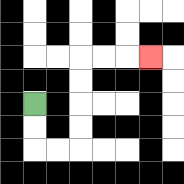{'start': '[1, 4]', 'end': '[6, 2]', 'path_directions': 'D,D,R,R,U,U,U,U,R,R,R', 'path_coordinates': '[[1, 4], [1, 5], [1, 6], [2, 6], [3, 6], [3, 5], [3, 4], [3, 3], [3, 2], [4, 2], [5, 2], [6, 2]]'}